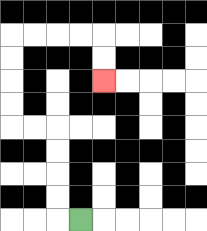{'start': '[3, 9]', 'end': '[4, 3]', 'path_directions': 'L,U,U,U,U,L,L,U,U,U,U,R,R,R,R,D,D', 'path_coordinates': '[[3, 9], [2, 9], [2, 8], [2, 7], [2, 6], [2, 5], [1, 5], [0, 5], [0, 4], [0, 3], [0, 2], [0, 1], [1, 1], [2, 1], [3, 1], [4, 1], [4, 2], [4, 3]]'}